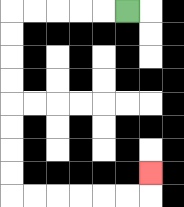{'start': '[5, 0]', 'end': '[6, 7]', 'path_directions': 'L,L,L,L,L,D,D,D,D,D,D,D,D,R,R,R,R,R,R,U', 'path_coordinates': '[[5, 0], [4, 0], [3, 0], [2, 0], [1, 0], [0, 0], [0, 1], [0, 2], [0, 3], [0, 4], [0, 5], [0, 6], [0, 7], [0, 8], [1, 8], [2, 8], [3, 8], [4, 8], [5, 8], [6, 8], [6, 7]]'}